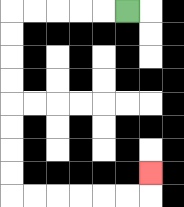{'start': '[5, 0]', 'end': '[6, 7]', 'path_directions': 'L,L,L,L,L,D,D,D,D,D,D,D,D,R,R,R,R,R,R,U', 'path_coordinates': '[[5, 0], [4, 0], [3, 0], [2, 0], [1, 0], [0, 0], [0, 1], [0, 2], [0, 3], [0, 4], [0, 5], [0, 6], [0, 7], [0, 8], [1, 8], [2, 8], [3, 8], [4, 8], [5, 8], [6, 8], [6, 7]]'}